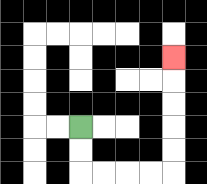{'start': '[3, 5]', 'end': '[7, 2]', 'path_directions': 'D,D,R,R,R,R,U,U,U,U,U', 'path_coordinates': '[[3, 5], [3, 6], [3, 7], [4, 7], [5, 7], [6, 7], [7, 7], [7, 6], [7, 5], [7, 4], [7, 3], [7, 2]]'}